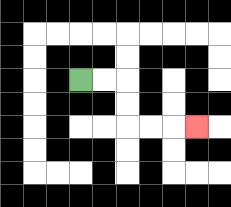{'start': '[3, 3]', 'end': '[8, 5]', 'path_directions': 'R,R,D,D,R,R,R', 'path_coordinates': '[[3, 3], [4, 3], [5, 3], [5, 4], [5, 5], [6, 5], [7, 5], [8, 5]]'}